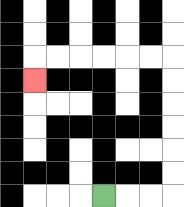{'start': '[4, 8]', 'end': '[1, 3]', 'path_directions': 'R,R,R,U,U,U,U,U,U,L,L,L,L,L,L,D', 'path_coordinates': '[[4, 8], [5, 8], [6, 8], [7, 8], [7, 7], [7, 6], [7, 5], [7, 4], [7, 3], [7, 2], [6, 2], [5, 2], [4, 2], [3, 2], [2, 2], [1, 2], [1, 3]]'}